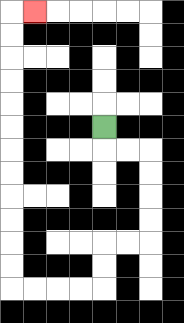{'start': '[4, 5]', 'end': '[1, 0]', 'path_directions': 'D,R,R,D,D,D,D,L,L,D,D,L,L,L,L,U,U,U,U,U,U,U,U,U,U,U,U,R', 'path_coordinates': '[[4, 5], [4, 6], [5, 6], [6, 6], [6, 7], [6, 8], [6, 9], [6, 10], [5, 10], [4, 10], [4, 11], [4, 12], [3, 12], [2, 12], [1, 12], [0, 12], [0, 11], [0, 10], [0, 9], [0, 8], [0, 7], [0, 6], [0, 5], [0, 4], [0, 3], [0, 2], [0, 1], [0, 0], [1, 0]]'}